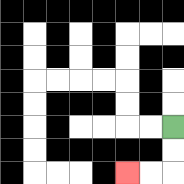{'start': '[7, 5]', 'end': '[5, 7]', 'path_directions': 'D,D,L,L', 'path_coordinates': '[[7, 5], [7, 6], [7, 7], [6, 7], [5, 7]]'}